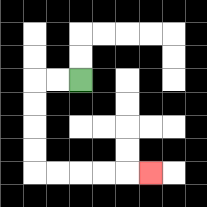{'start': '[3, 3]', 'end': '[6, 7]', 'path_directions': 'L,L,D,D,D,D,R,R,R,R,R', 'path_coordinates': '[[3, 3], [2, 3], [1, 3], [1, 4], [1, 5], [1, 6], [1, 7], [2, 7], [3, 7], [4, 7], [5, 7], [6, 7]]'}